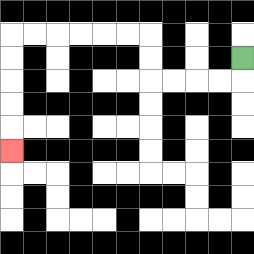{'start': '[10, 2]', 'end': '[0, 6]', 'path_directions': 'D,L,L,L,L,U,U,L,L,L,L,L,L,D,D,D,D,D', 'path_coordinates': '[[10, 2], [10, 3], [9, 3], [8, 3], [7, 3], [6, 3], [6, 2], [6, 1], [5, 1], [4, 1], [3, 1], [2, 1], [1, 1], [0, 1], [0, 2], [0, 3], [0, 4], [0, 5], [0, 6]]'}